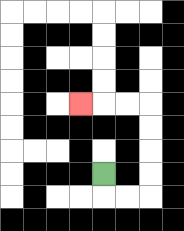{'start': '[4, 7]', 'end': '[3, 4]', 'path_directions': 'D,R,R,U,U,U,U,L,L,L', 'path_coordinates': '[[4, 7], [4, 8], [5, 8], [6, 8], [6, 7], [6, 6], [6, 5], [6, 4], [5, 4], [4, 4], [3, 4]]'}